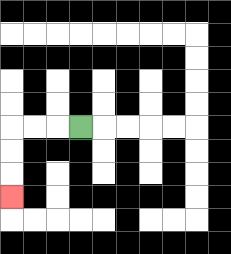{'start': '[3, 5]', 'end': '[0, 8]', 'path_directions': 'L,L,L,D,D,D', 'path_coordinates': '[[3, 5], [2, 5], [1, 5], [0, 5], [0, 6], [0, 7], [0, 8]]'}